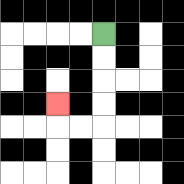{'start': '[4, 1]', 'end': '[2, 4]', 'path_directions': 'D,D,D,D,L,L,U', 'path_coordinates': '[[4, 1], [4, 2], [4, 3], [4, 4], [4, 5], [3, 5], [2, 5], [2, 4]]'}